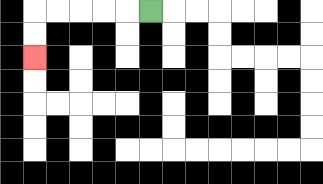{'start': '[6, 0]', 'end': '[1, 2]', 'path_directions': 'L,L,L,L,L,D,D', 'path_coordinates': '[[6, 0], [5, 0], [4, 0], [3, 0], [2, 0], [1, 0], [1, 1], [1, 2]]'}